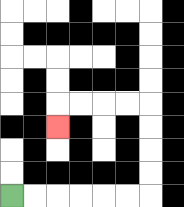{'start': '[0, 8]', 'end': '[2, 5]', 'path_directions': 'R,R,R,R,R,R,U,U,U,U,L,L,L,L,D', 'path_coordinates': '[[0, 8], [1, 8], [2, 8], [3, 8], [4, 8], [5, 8], [6, 8], [6, 7], [6, 6], [6, 5], [6, 4], [5, 4], [4, 4], [3, 4], [2, 4], [2, 5]]'}